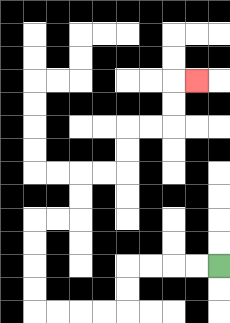{'start': '[9, 11]', 'end': '[8, 3]', 'path_directions': 'L,L,L,L,D,D,L,L,L,L,U,U,U,U,R,R,U,U,R,R,U,U,R,R,U,U,R', 'path_coordinates': '[[9, 11], [8, 11], [7, 11], [6, 11], [5, 11], [5, 12], [5, 13], [4, 13], [3, 13], [2, 13], [1, 13], [1, 12], [1, 11], [1, 10], [1, 9], [2, 9], [3, 9], [3, 8], [3, 7], [4, 7], [5, 7], [5, 6], [5, 5], [6, 5], [7, 5], [7, 4], [7, 3], [8, 3]]'}